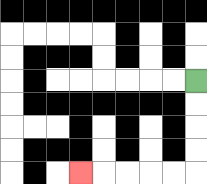{'start': '[8, 3]', 'end': '[3, 7]', 'path_directions': 'D,D,D,D,L,L,L,L,L', 'path_coordinates': '[[8, 3], [8, 4], [8, 5], [8, 6], [8, 7], [7, 7], [6, 7], [5, 7], [4, 7], [3, 7]]'}